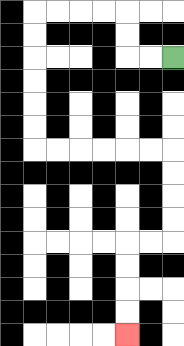{'start': '[7, 2]', 'end': '[5, 14]', 'path_directions': 'L,L,U,U,L,L,L,L,D,D,D,D,D,D,R,R,R,R,R,R,D,D,D,D,L,L,D,D,D,D', 'path_coordinates': '[[7, 2], [6, 2], [5, 2], [5, 1], [5, 0], [4, 0], [3, 0], [2, 0], [1, 0], [1, 1], [1, 2], [1, 3], [1, 4], [1, 5], [1, 6], [2, 6], [3, 6], [4, 6], [5, 6], [6, 6], [7, 6], [7, 7], [7, 8], [7, 9], [7, 10], [6, 10], [5, 10], [5, 11], [5, 12], [5, 13], [5, 14]]'}